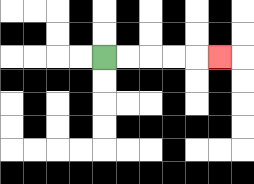{'start': '[4, 2]', 'end': '[9, 2]', 'path_directions': 'R,R,R,R,R', 'path_coordinates': '[[4, 2], [5, 2], [6, 2], [7, 2], [8, 2], [9, 2]]'}